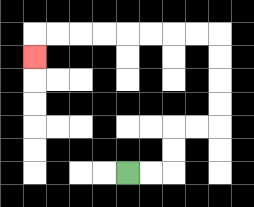{'start': '[5, 7]', 'end': '[1, 2]', 'path_directions': 'R,R,U,U,R,R,U,U,U,U,L,L,L,L,L,L,L,L,D', 'path_coordinates': '[[5, 7], [6, 7], [7, 7], [7, 6], [7, 5], [8, 5], [9, 5], [9, 4], [9, 3], [9, 2], [9, 1], [8, 1], [7, 1], [6, 1], [5, 1], [4, 1], [3, 1], [2, 1], [1, 1], [1, 2]]'}